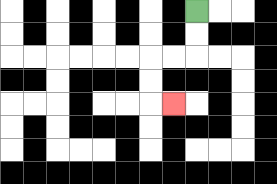{'start': '[8, 0]', 'end': '[7, 4]', 'path_directions': 'D,D,L,L,D,D,R', 'path_coordinates': '[[8, 0], [8, 1], [8, 2], [7, 2], [6, 2], [6, 3], [6, 4], [7, 4]]'}